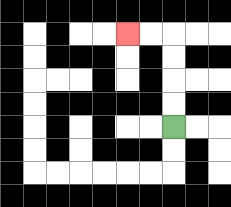{'start': '[7, 5]', 'end': '[5, 1]', 'path_directions': 'U,U,U,U,L,L', 'path_coordinates': '[[7, 5], [7, 4], [7, 3], [7, 2], [7, 1], [6, 1], [5, 1]]'}